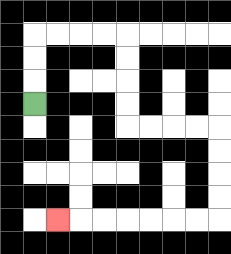{'start': '[1, 4]', 'end': '[2, 9]', 'path_directions': 'U,U,U,R,R,R,R,D,D,D,D,R,R,R,R,D,D,D,D,L,L,L,L,L,L,L', 'path_coordinates': '[[1, 4], [1, 3], [1, 2], [1, 1], [2, 1], [3, 1], [4, 1], [5, 1], [5, 2], [5, 3], [5, 4], [5, 5], [6, 5], [7, 5], [8, 5], [9, 5], [9, 6], [9, 7], [9, 8], [9, 9], [8, 9], [7, 9], [6, 9], [5, 9], [4, 9], [3, 9], [2, 9]]'}